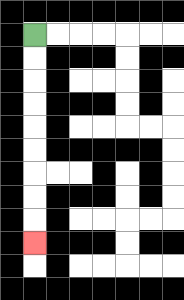{'start': '[1, 1]', 'end': '[1, 10]', 'path_directions': 'D,D,D,D,D,D,D,D,D', 'path_coordinates': '[[1, 1], [1, 2], [1, 3], [1, 4], [1, 5], [1, 6], [1, 7], [1, 8], [1, 9], [1, 10]]'}